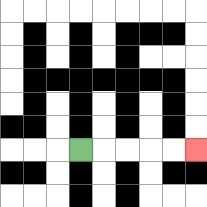{'start': '[3, 6]', 'end': '[8, 6]', 'path_directions': 'R,R,R,R,R', 'path_coordinates': '[[3, 6], [4, 6], [5, 6], [6, 6], [7, 6], [8, 6]]'}